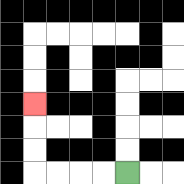{'start': '[5, 7]', 'end': '[1, 4]', 'path_directions': 'L,L,L,L,U,U,U', 'path_coordinates': '[[5, 7], [4, 7], [3, 7], [2, 7], [1, 7], [1, 6], [1, 5], [1, 4]]'}